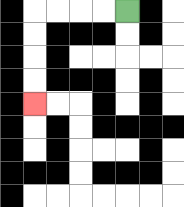{'start': '[5, 0]', 'end': '[1, 4]', 'path_directions': 'L,L,L,L,D,D,D,D', 'path_coordinates': '[[5, 0], [4, 0], [3, 0], [2, 0], [1, 0], [1, 1], [1, 2], [1, 3], [1, 4]]'}